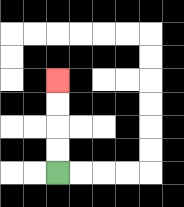{'start': '[2, 7]', 'end': '[2, 3]', 'path_directions': 'U,U,U,U', 'path_coordinates': '[[2, 7], [2, 6], [2, 5], [2, 4], [2, 3]]'}